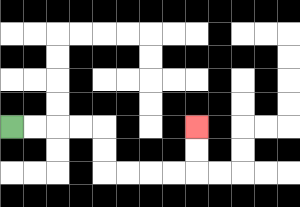{'start': '[0, 5]', 'end': '[8, 5]', 'path_directions': 'R,R,R,R,D,D,R,R,R,R,U,U', 'path_coordinates': '[[0, 5], [1, 5], [2, 5], [3, 5], [4, 5], [4, 6], [4, 7], [5, 7], [6, 7], [7, 7], [8, 7], [8, 6], [8, 5]]'}